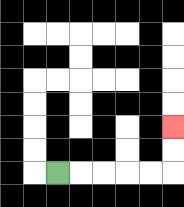{'start': '[2, 7]', 'end': '[7, 5]', 'path_directions': 'R,R,R,R,R,U,U', 'path_coordinates': '[[2, 7], [3, 7], [4, 7], [5, 7], [6, 7], [7, 7], [7, 6], [7, 5]]'}